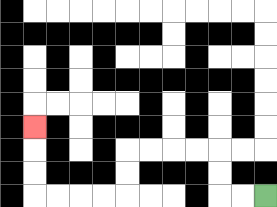{'start': '[11, 8]', 'end': '[1, 5]', 'path_directions': 'L,L,U,U,L,L,L,L,D,D,L,L,L,L,U,U,U', 'path_coordinates': '[[11, 8], [10, 8], [9, 8], [9, 7], [9, 6], [8, 6], [7, 6], [6, 6], [5, 6], [5, 7], [5, 8], [4, 8], [3, 8], [2, 8], [1, 8], [1, 7], [1, 6], [1, 5]]'}